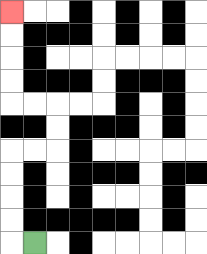{'start': '[1, 10]', 'end': '[0, 0]', 'path_directions': 'L,U,U,U,U,R,R,U,U,L,L,U,U,U,U', 'path_coordinates': '[[1, 10], [0, 10], [0, 9], [0, 8], [0, 7], [0, 6], [1, 6], [2, 6], [2, 5], [2, 4], [1, 4], [0, 4], [0, 3], [0, 2], [0, 1], [0, 0]]'}